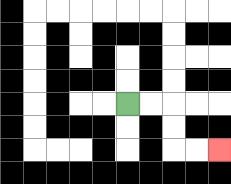{'start': '[5, 4]', 'end': '[9, 6]', 'path_directions': 'R,R,D,D,R,R', 'path_coordinates': '[[5, 4], [6, 4], [7, 4], [7, 5], [7, 6], [8, 6], [9, 6]]'}